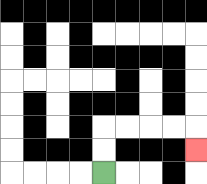{'start': '[4, 7]', 'end': '[8, 6]', 'path_directions': 'U,U,R,R,R,R,D', 'path_coordinates': '[[4, 7], [4, 6], [4, 5], [5, 5], [6, 5], [7, 5], [8, 5], [8, 6]]'}